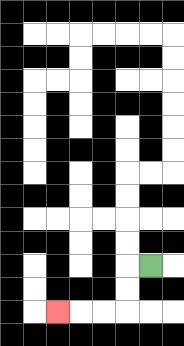{'start': '[6, 11]', 'end': '[2, 13]', 'path_directions': 'L,D,D,L,L,L', 'path_coordinates': '[[6, 11], [5, 11], [5, 12], [5, 13], [4, 13], [3, 13], [2, 13]]'}